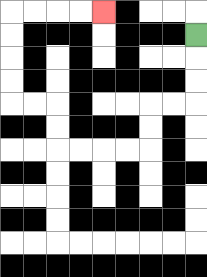{'start': '[8, 1]', 'end': '[4, 0]', 'path_directions': 'D,D,D,L,L,D,D,L,L,L,L,U,U,L,L,U,U,U,U,R,R,R,R', 'path_coordinates': '[[8, 1], [8, 2], [8, 3], [8, 4], [7, 4], [6, 4], [6, 5], [6, 6], [5, 6], [4, 6], [3, 6], [2, 6], [2, 5], [2, 4], [1, 4], [0, 4], [0, 3], [0, 2], [0, 1], [0, 0], [1, 0], [2, 0], [3, 0], [4, 0]]'}